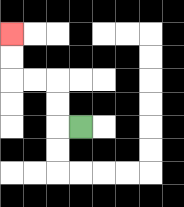{'start': '[3, 5]', 'end': '[0, 1]', 'path_directions': 'L,U,U,L,L,U,U', 'path_coordinates': '[[3, 5], [2, 5], [2, 4], [2, 3], [1, 3], [0, 3], [0, 2], [0, 1]]'}